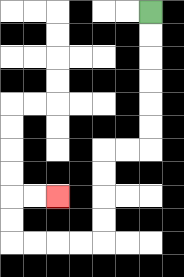{'start': '[6, 0]', 'end': '[2, 8]', 'path_directions': 'D,D,D,D,D,D,L,L,D,D,D,D,L,L,L,L,U,U,R,R', 'path_coordinates': '[[6, 0], [6, 1], [6, 2], [6, 3], [6, 4], [6, 5], [6, 6], [5, 6], [4, 6], [4, 7], [4, 8], [4, 9], [4, 10], [3, 10], [2, 10], [1, 10], [0, 10], [0, 9], [0, 8], [1, 8], [2, 8]]'}